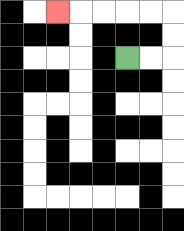{'start': '[5, 2]', 'end': '[2, 0]', 'path_directions': 'R,R,U,U,L,L,L,L,L', 'path_coordinates': '[[5, 2], [6, 2], [7, 2], [7, 1], [7, 0], [6, 0], [5, 0], [4, 0], [3, 0], [2, 0]]'}